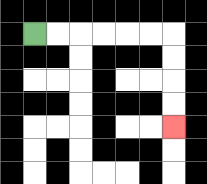{'start': '[1, 1]', 'end': '[7, 5]', 'path_directions': 'R,R,R,R,R,R,D,D,D,D', 'path_coordinates': '[[1, 1], [2, 1], [3, 1], [4, 1], [5, 1], [6, 1], [7, 1], [7, 2], [7, 3], [7, 4], [7, 5]]'}